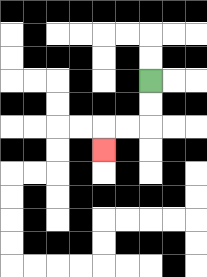{'start': '[6, 3]', 'end': '[4, 6]', 'path_directions': 'D,D,L,L,D', 'path_coordinates': '[[6, 3], [6, 4], [6, 5], [5, 5], [4, 5], [4, 6]]'}